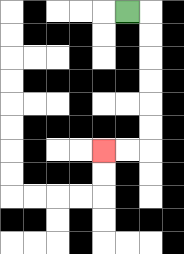{'start': '[5, 0]', 'end': '[4, 6]', 'path_directions': 'R,D,D,D,D,D,D,L,L', 'path_coordinates': '[[5, 0], [6, 0], [6, 1], [6, 2], [6, 3], [6, 4], [6, 5], [6, 6], [5, 6], [4, 6]]'}